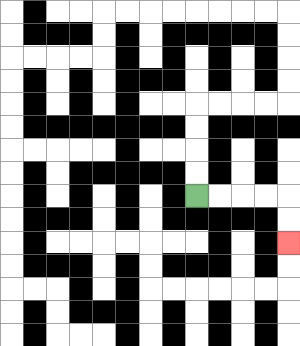{'start': '[8, 8]', 'end': '[12, 10]', 'path_directions': 'R,R,R,R,D,D', 'path_coordinates': '[[8, 8], [9, 8], [10, 8], [11, 8], [12, 8], [12, 9], [12, 10]]'}